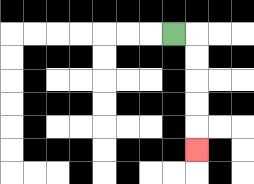{'start': '[7, 1]', 'end': '[8, 6]', 'path_directions': 'R,D,D,D,D,D', 'path_coordinates': '[[7, 1], [8, 1], [8, 2], [8, 3], [8, 4], [8, 5], [8, 6]]'}